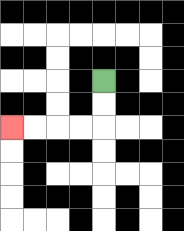{'start': '[4, 3]', 'end': '[0, 5]', 'path_directions': 'D,D,L,L,L,L', 'path_coordinates': '[[4, 3], [4, 4], [4, 5], [3, 5], [2, 5], [1, 5], [0, 5]]'}